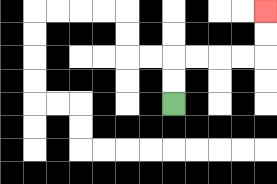{'start': '[7, 4]', 'end': '[11, 0]', 'path_directions': 'U,U,R,R,R,R,U,U', 'path_coordinates': '[[7, 4], [7, 3], [7, 2], [8, 2], [9, 2], [10, 2], [11, 2], [11, 1], [11, 0]]'}